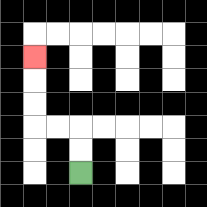{'start': '[3, 7]', 'end': '[1, 2]', 'path_directions': 'U,U,L,L,U,U,U', 'path_coordinates': '[[3, 7], [3, 6], [3, 5], [2, 5], [1, 5], [1, 4], [1, 3], [1, 2]]'}